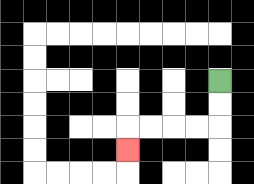{'start': '[9, 3]', 'end': '[5, 6]', 'path_directions': 'D,D,L,L,L,L,D', 'path_coordinates': '[[9, 3], [9, 4], [9, 5], [8, 5], [7, 5], [6, 5], [5, 5], [5, 6]]'}